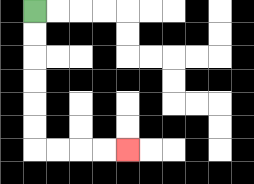{'start': '[1, 0]', 'end': '[5, 6]', 'path_directions': 'D,D,D,D,D,D,R,R,R,R', 'path_coordinates': '[[1, 0], [1, 1], [1, 2], [1, 3], [1, 4], [1, 5], [1, 6], [2, 6], [3, 6], [4, 6], [5, 6]]'}